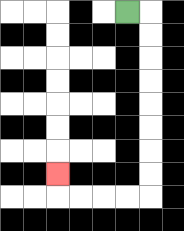{'start': '[5, 0]', 'end': '[2, 7]', 'path_directions': 'R,D,D,D,D,D,D,D,D,L,L,L,L,U', 'path_coordinates': '[[5, 0], [6, 0], [6, 1], [6, 2], [6, 3], [6, 4], [6, 5], [6, 6], [6, 7], [6, 8], [5, 8], [4, 8], [3, 8], [2, 8], [2, 7]]'}